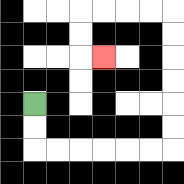{'start': '[1, 4]', 'end': '[4, 2]', 'path_directions': 'D,D,R,R,R,R,R,R,U,U,U,U,U,U,L,L,L,L,D,D,R', 'path_coordinates': '[[1, 4], [1, 5], [1, 6], [2, 6], [3, 6], [4, 6], [5, 6], [6, 6], [7, 6], [7, 5], [7, 4], [7, 3], [7, 2], [7, 1], [7, 0], [6, 0], [5, 0], [4, 0], [3, 0], [3, 1], [3, 2], [4, 2]]'}